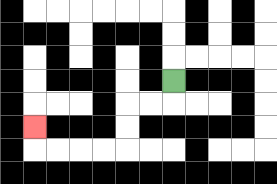{'start': '[7, 3]', 'end': '[1, 5]', 'path_directions': 'D,L,L,D,D,L,L,L,L,U', 'path_coordinates': '[[7, 3], [7, 4], [6, 4], [5, 4], [5, 5], [5, 6], [4, 6], [3, 6], [2, 6], [1, 6], [1, 5]]'}